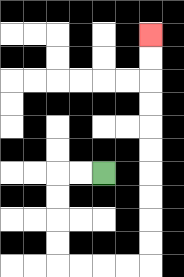{'start': '[4, 7]', 'end': '[6, 1]', 'path_directions': 'L,L,D,D,D,D,R,R,R,R,U,U,U,U,U,U,U,U,U,U', 'path_coordinates': '[[4, 7], [3, 7], [2, 7], [2, 8], [2, 9], [2, 10], [2, 11], [3, 11], [4, 11], [5, 11], [6, 11], [6, 10], [6, 9], [6, 8], [6, 7], [6, 6], [6, 5], [6, 4], [6, 3], [6, 2], [6, 1]]'}